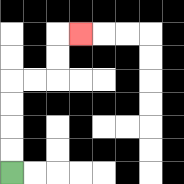{'start': '[0, 7]', 'end': '[3, 1]', 'path_directions': 'U,U,U,U,R,R,U,U,R', 'path_coordinates': '[[0, 7], [0, 6], [0, 5], [0, 4], [0, 3], [1, 3], [2, 3], [2, 2], [2, 1], [3, 1]]'}